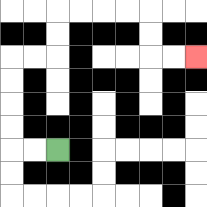{'start': '[2, 6]', 'end': '[8, 2]', 'path_directions': 'L,L,U,U,U,U,R,R,U,U,R,R,R,R,D,D,R,R', 'path_coordinates': '[[2, 6], [1, 6], [0, 6], [0, 5], [0, 4], [0, 3], [0, 2], [1, 2], [2, 2], [2, 1], [2, 0], [3, 0], [4, 0], [5, 0], [6, 0], [6, 1], [6, 2], [7, 2], [8, 2]]'}